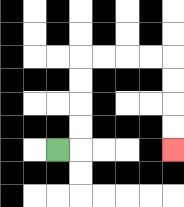{'start': '[2, 6]', 'end': '[7, 6]', 'path_directions': 'R,U,U,U,U,R,R,R,R,D,D,D,D', 'path_coordinates': '[[2, 6], [3, 6], [3, 5], [3, 4], [3, 3], [3, 2], [4, 2], [5, 2], [6, 2], [7, 2], [7, 3], [7, 4], [7, 5], [7, 6]]'}